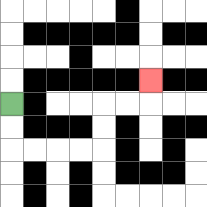{'start': '[0, 4]', 'end': '[6, 3]', 'path_directions': 'D,D,R,R,R,R,U,U,R,R,U', 'path_coordinates': '[[0, 4], [0, 5], [0, 6], [1, 6], [2, 6], [3, 6], [4, 6], [4, 5], [4, 4], [5, 4], [6, 4], [6, 3]]'}